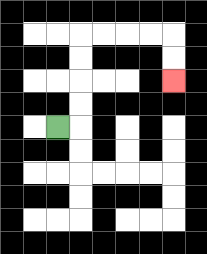{'start': '[2, 5]', 'end': '[7, 3]', 'path_directions': 'R,U,U,U,U,R,R,R,R,D,D', 'path_coordinates': '[[2, 5], [3, 5], [3, 4], [3, 3], [3, 2], [3, 1], [4, 1], [5, 1], [6, 1], [7, 1], [7, 2], [7, 3]]'}